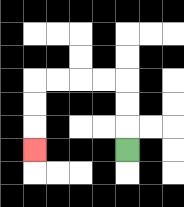{'start': '[5, 6]', 'end': '[1, 6]', 'path_directions': 'U,U,U,L,L,L,L,D,D,D', 'path_coordinates': '[[5, 6], [5, 5], [5, 4], [5, 3], [4, 3], [3, 3], [2, 3], [1, 3], [1, 4], [1, 5], [1, 6]]'}